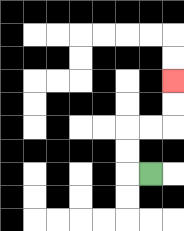{'start': '[6, 7]', 'end': '[7, 3]', 'path_directions': 'L,U,U,R,R,U,U', 'path_coordinates': '[[6, 7], [5, 7], [5, 6], [5, 5], [6, 5], [7, 5], [7, 4], [7, 3]]'}